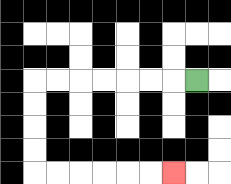{'start': '[8, 3]', 'end': '[7, 7]', 'path_directions': 'L,L,L,L,L,L,L,D,D,D,D,R,R,R,R,R,R', 'path_coordinates': '[[8, 3], [7, 3], [6, 3], [5, 3], [4, 3], [3, 3], [2, 3], [1, 3], [1, 4], [1, 5], [1, 6], [1, 7], [2, 7], [3, 7], [4, 7], [5, 7], [6, 7], [7, 7]]'}